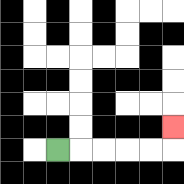{'start': '[2, 6]', 'end': '[7, 5]', 'path_directions': 'R,R,R,R,R,U', 'path_coordinates': '[[2, 6], [3, 6], [4, 6], [5, 6], [6, 6], [7, 6], [7, 5]]'}